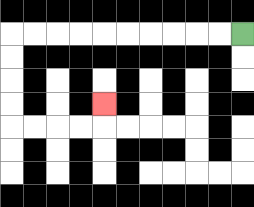{'start': '[10, 1]', 'end': '[4, 4]', 'path_directions': 'L,L,L,L,L,L,L,L,L,L,D,D,D,D,R,R,R,R,U', 'path_coordinates': '[[10, 1], [9, 1], [8, 1], [7, 1], [6, 1], [5, 1], [4, 1], [3, 1], [2, 1], [1, 1], [0, 1], [0, 2], [0, 3], [0, 4], [0, 5], [1, 5], [2, 5], [3, 5], [4, 5], [4, 4]]'}